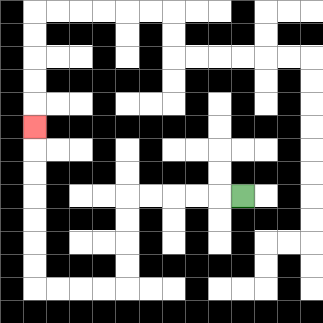{'start': '[10, 8]', 'end': '[1, 5]', 'path_directions': 'L,L,L,L,L,D,D,D,D,L,L,L,L,U,U,U,U,U,U,U', 'path_coordinates': '[[10, 8], [9, 8], [8, 8], [7, 8], [6, 8], [5, 8], [5, 9], [5, 10], [5, 11], [5, 12], [4, 12], [3, 12], [2, 12], [1, 12], [1, 11], [1, 10], [1, 9], [1, 8], [1, 7], [1, 6], [1, 5]]'}